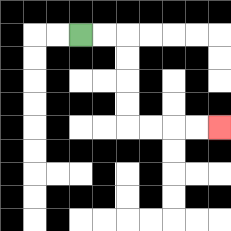{'start': '[3, 1]', 'end': '[9, 5]', 'path_directions': 'R,R,D,D,D,D,R,R,R,R', 'path_coordinates': '[[3, 1], [4, 1], [5, 1], [5, 2], [5, 3], [5, 4], [5, 5], [6, 5], [7, 5], [8, 5], [9, 5]]'}